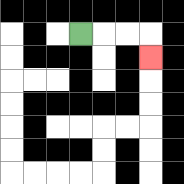{'start': '[3, 1]', 'end': '[6, 2]', 'path_directions': 'R,R,R,D', 'path_coordinates': '[[3, 1], [4, 1], [5, 1], [6, 1], [6, 2]]'}